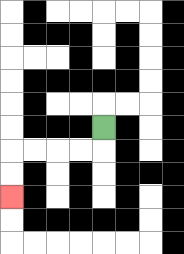{'start': '[4, 5]', 'end': '[0, 8]', 'path_directions': 'D,L,L,L,L,D,D', 'path_coordinates': '[[4, 5], [4, 6], [3, 6], [2, 6], [1, 6], [0, 6], [0, 7], [0, 8]]'}